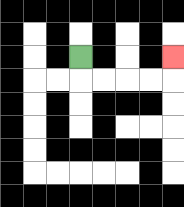{'start': '[3, 2]', 'end': '[7, 2]', 'path_directions': 'D,R,R,R,R,U', 'path_coordinates': '[[3, 2], [3, 3], [4, 3], [5, 3], [6, 3], [7, 3], [7, 2]]'}